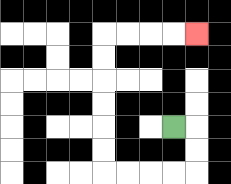{'start': '[7, 5]', 'end': '[8, 1]', 'path_directions': 'R,D,D,L,L,L,L,U,U,U,U,U,U,R,R,R,R', 'path_coordinates': '[[7, 5], [8, 5], [8, 6], [8, 7], [7, 7], [6, 7], [5, 7], [4, 7], [4, 6], [4, 5], [4, 4], [4, 3], [4, 2], [4, 1], [5, 1], [6, 1], [7, 1], [8, 1]]'}